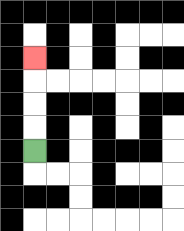{'start': '[1, 6]', 'end': '[1, 2]', 'path_directions': 'U,U,U,U', 'path_coordinates': '[[1, 6], [1, 5], [1, 4], [1, 3], [1, 2]]'}